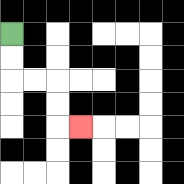{'start': '[0, 1]', 'end': '[3, 5]', 'path_directions': 'D,D,R,R,D,D,R', 'path_coordinates': '[[0, 1], [0, 2], [0, 3], [1, 3], [2, 3], [2, 4], [2, 5], [3, 5]]'}